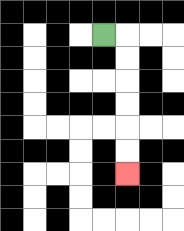{'start': '[4, 1]', 'end': '[5, 7]', 'path_directions': 'R,D,D,D,D,D,D', 'path_coordinates': '[[4, 1], [5, 1], [5, 2], [5, 3], [5, 4], [5, 5], [5, 6], [5, 7]]'}